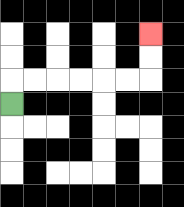{'start': '[0, 4]', 'end': '[6, 1]', 'path_directions': 'U,R,R,R,R,R,R,U,U', 'path_coordinates': '[[0, 4], [0, 3], [1, 3], [2, 3], [3, 3], [4, 3], [5, 3], [6, 3], [6, 2], [6, 1]]'}